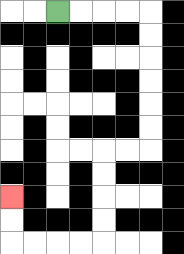{'start': '[2, 0]', 'end': '[0, 8]', 'path_directions': 'R,R,R,R,D,D,D,D,D,D,L,L,D,D,D,D,L,L,L,L,U,U', 'path_coordinates': '[[2, 0], [3, 0], [4, 0], [5, 0], [6, 0], [6, 1], [6, 2], [6, 3], [6, 4], [6, 5], [6, 6], [5, 6], [4, 6], [4, 7], [4, 8], [4, 9], [4, 10], [3, 10], [2, 10], [1, 10], [0, 10], [0, 9], [0, 8]]'}